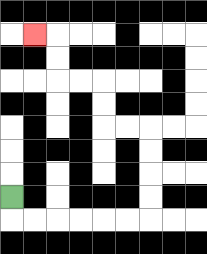{'start': '[0, 8]', 'end': '[1, 1]', 'path_directions': 'D,R,R,R,R,R,R,U,U,U,U,L,L,U,U,L,L,U,U,L', 'path_coordinates': '[[0, 8], [0, 9], [1, 9], [2, 9], [3, 9], [4, 9], [5, 9], [6, 9], [6, 8], [6, 7], [6, 6], [6, 5], [5, 5], [4, 5], [4, 4], [4, 3], [3, 3], [2, 3], [2, 2], [2, 1], [1, 1]]'}